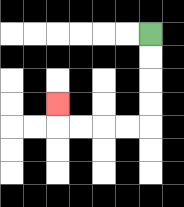{'start': '[6, 1]', 'end': '[2, 4]', 'path_directions': 'D,D,D,D,L,L,L,L,U', 'path_coordinates': '[[6, 1], [6, 2], [6, 3], [6, 4], [6, 5], [5, 5], [4, 5], [3, 5], [2, 5], [2, 4]]'}